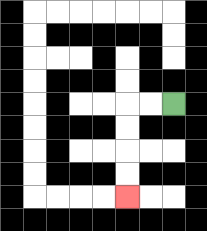{'start': '[7, 4]', 'end': '[5, 8]', 'path_directions': 'L,L,D,D,D,D', 'path_coordinates': '[[7, 4], [6, 4], [5, 4], [5, 5], [5, 6], [5, 7], [5, 8]]'}